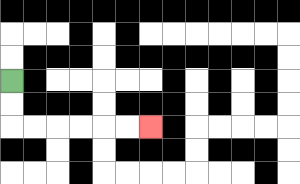{'start': '[0, 3]', 'end': '[6, 5]', 'path_directions': 'D,D,R,R,R,R,R,R', 'path_coordinates': '[[0, 3], [0, 4], [0, 5], [1, 5], [2, 5], [3, 5], [4, 5], [5, 5], [6, 5]]'}